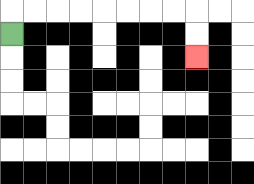{'start': '[0, 1]', 'end': '[8, 2]', 'path_directions': 'U,R,R,R,R,R,R,R,R,D,D', 'path_coordinates': '[[0, 1], [0, 0], [1, 0], [2, 0], [3, 0], [4, 0], [5, 0], [6, 0], [7, 0], [8, 0], [8, 1], [8, 2]]'}